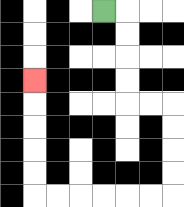{'start': '[4, 0]', 'end': '[1, 3]', 'path_directions': 'R,D,D,D,D,R,R,D,D,D,D,L,L,L,L,L,L,U,U,U,U,U', 'path_coordinates': '[[4, 0], [5, 0], [5, 1], [5, 2], [5, 3], [5, 4], [6, 4], [7, 4], [7, 5], [7, 6], [7, 7], [7, 8], [6, 8], [5, 8], [4, 8], [3, 8], [2, 8], [1, 8], [1, 7], [1, 6], [1, 5], [1, 4], [1, 3]]'}